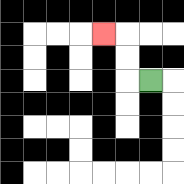{'start': '[6, 3]', 'end': '[4, 1]', 'path_directions': 'L,U,U,L', 'path_coordinates': '[[6, 3], [5, 3], [5, 2], [5, 1], [4, 1]]'}